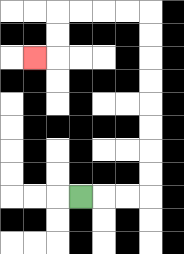{'start': '[3, 8]', 'end': '[1, 2]', 'path_directions': 'R,R,R,U,U,U,U,U,U,U,U,L,L,L,L,D,D,L', 'path_coordinates': '[[3, 8], [4, 8], [5, 8], [6, 8], [6, 7], [6, 6], [6, 5], [6, 4], [6, 3], [6, 2], [6, 1], [6, 0], [5, 0], [4, 0], [3, 0], [2, 0], [2, 1], [2, 2], [1, 2]]'}